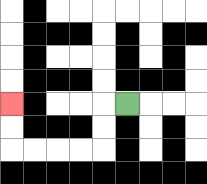{'start': '[5, 4]', 'end': '[0, 4]', 'path_directions': 'L,D,D,L,L,L,L,U,U', 'path_coordinates': '[[5, 4], [4, 4], [4, 5], [4, 6], [3, 6], [2, 6], [1, 6], [0, 6], [0, 5], [0, 4]]'}